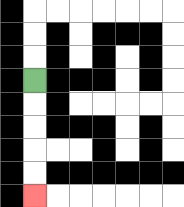{'start': '[1, 3]', 'end': '[1, 8]', 'path_directions': 'D,D,D,D,D', 'path_coordinates': '[[1, 3], [1, 4], [1, 5], [1, 6], [1, 7], [1, 8]]'}